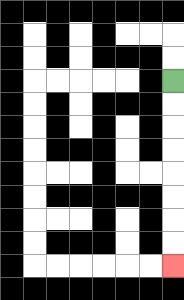{'start': '[7, 3]', 'end': '[7, 11]', 'path_directions': 'D,D,D,D,D,D,D,D', 'path_coordinates': '[[7, 3], [7, 4], [7, 5], [7, 6], [7, 7], [7, 8], [7, 9], [7, 10], [7, 11]]'}